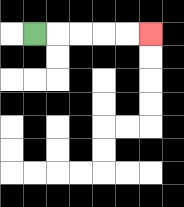{'start': '[1, 1]', 'end': '[6, 1]', 'path_directions': 'R,R,R,R,R', 'path_coordinates': '[[1, 1], [2, 1], [3, 1], [4, 1], [5, 1], [6, 1]]'}